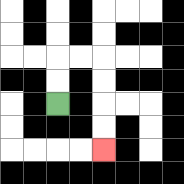{'start': '[2, 4]', 'end': '[4, 6]', 'path_directions': 'U,U,R,R,D,D,D,D', 'path_coordinates': '[[2, 4], [2, 3], [2, 2], [3, 2], [4, 2], [4, 3], [4, 4], [4, 5], [4, 6]]'}